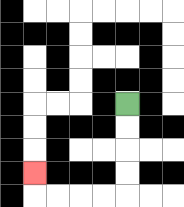{'start': '[5, 4]', 'end': '[1, 7]', 'path_directions': 'D,D,D,D,L,L,L,L,U', 'path_coordinates': '[[5, 4], [5, 5], [5, 6], [5, 7], [5, 8], [4, 8], [3, 8], [2, 8], [1, 8], [1, 7]]'}